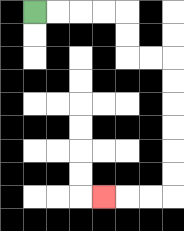{'start': '[1, 0]', 'end': '[4, 8]', 'path_directions': 'R,R,R,R,D,D,R,R,D,D,D,D,D,D,L,L,L', 'path_coordinates': '[[1, 0], [2, 0], [3, 0], [4, 0], [5, 0], [5, 1], [5, 2], [6, 2], [7, 2], [7, 3], [7, 4], [7, 5], [7, 6], [7, 7], [7, 8], [6, 8], [5, 8], [4, 8]]'}